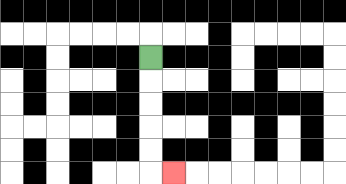{'start': '[6, 2]', 'end': '[7, 7]', 'path_directions': 'D,D,D,D,D,R', 'path_coordinates': '[[6, 2], [6, 3], [6, 4], [6, 5], [6, 6], [6, 7], [7, 7]]'}